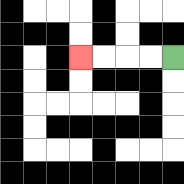{'start': '[7, 2]', 'end': '[3, 2]', 'path_directions': 'L,L,L,L', 'path_coordinates': '[[7, 2], [6, 2], [5, 2], [4, 2], [3, 2]]'}